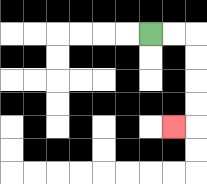{'start': '[6, 1]', 'end': '[7, 5]', 'path_directions': 'R,R,D,D,D,D,L', 'path_coordinates': '[[6, 1], [7, 1], [8, 1], [8, 2], [8, 3], [8, 4], [8, 5], [7, 5]]'}